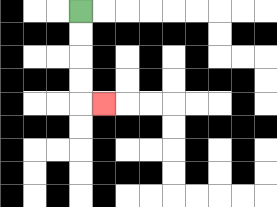{'start': '[3, 0]', 'end': '[4, 4]', 'path_directions': 'D,D,D,D,R', 'path_coordinates': '[[3, 0], [3, 1], [3, 2], [3, 3], [3, 4], [4, 4]]'}